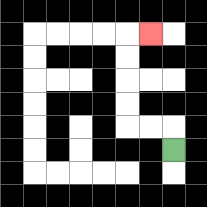{'start': '[7, 6]', 'end': '[6, 1]', 'path_directions': 'U,L,L,U,U,U,U,R', 'path_coordinates': '[[7, 6], [7, 5], [6, 5], [5, 5], [5, 4], [5, 3], [5, 2], [5, 1], [6, 1]]'}